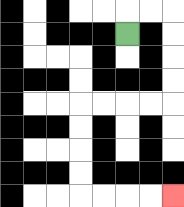{'start': '[5, 1]', 'end': '[7, 8]', 'path_directions': 'U,R,R,D,D,D,D,L,L,L,L,D,D,D,D,R,R,R,R', 'path_coordinates': '[[5, 1], [5, 0], [6, 0], [7, 0], [7, 1], [7, 2], [7, 3], [7, 4], [6, 4], [5, 4], [4, 4], [3, 4], [3, 5], [3, 6], [3, 7], [3, 8], [4, 8], [5, 8], [6, 8], [7, 8]]'}